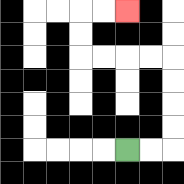{'start': '[5, 6]', 'end': '[5, 0]', 'path_directions': 'R,R,U,U,U,U,L,L,L,L,U,U,R,R', 'path_coordinates': '[[5, 6], [6, 6], [7, 6], [7, 5], [7, 4], [7, 3], [7, 2], [6, 2], [5, 2], [4, 2], [3, 2], [3, 1], [3, 0], [4, 0], [5, 0]]'}